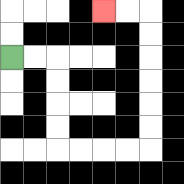{'start': '[0, 2]', 'end': '[4, 0]', 'path_directions': 'R,R,D,D,D,D,R,R,R,R,U,U,U,U,U,U,L,L', 'path_coordinates': '[[0, 2], [1, 2], [2, 2], [2, 3], [2, 4], [2, 5], [2, 6], [3, 6], [4, 6], [5, 6], [6, 6], [6, 5], [6, 4], [6, 3], [6, 2], [6, 1], [6, 0], [5, 0], [4, 0]]'}